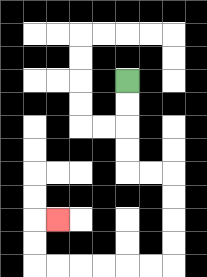{'start': '[5, 3]', 'end': '[2, 9]', 'path_directions': 'D,D,D,D,R,R,D,D,D,D,L,L,L,L,L,L,U,U,R', 'path_coordinates': '[[5, 3], [5, 4], [5, 5], [5, 6], [5, 7], [6, 7], [7, 7], [7, 8], [7, 9], [7, 10], [7, 11], [6, 11], [5, 11], [4, 11], [3, 11], [2, 11], [1, 11], [1, 10], [1, 9], [2, 9]]'}